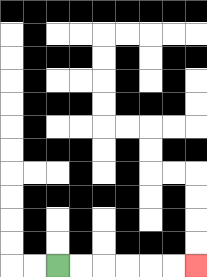{'start': '[2, 11]', 'end': '[8, 11]', 'path_directions': 'R,R,R,R,R,R', 'path_coordinates': '[[2, 11], [3, 11], [4, 11], [5, 11], [6, 11], [7, 11], [8, 11]]'}